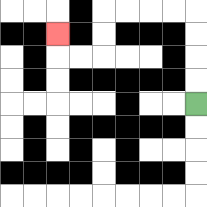{'start': '[8, 4]', 'end': '[2, 1]', 'path_directions': 'U,U,U,U,L,L,L,L,D,D,L,L,U', 'path_coordinates': '[[8, 4], [8, 3], [8, 2], [8, 1], [8, 0], [7, 0], [6, 0], [5, 0], [4, 0], [4, 1], [4, 2], [3, 2], [2, 2], [2, 1]]'}